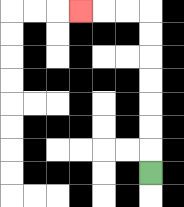{'start': '[6, 7]', 'end': '[3, 0]', 'path_directions': 'U,U,U,U,U,U,U,L,L,L', 'path_coordinates': '[[6, 7], [6, 6], [6, 5], [6, 4], [6, 3], [6, 2], [6, 1], [6, 0], [5, 0], [4, 0], [3, 0]]'}